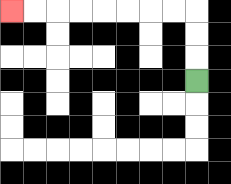{'start': '[8, 3]', 'end': '[0, 0]', 'path_directions': 'U,U,U,L,L,L,L,L,L,L,L', 'path_coordinates': '[[8, 3], [8, 2], [8, 1], [8, 0], [7, 0], [6, 0], [5, 0], [4, 0], [3, 0], [2, 0], [1, 0], [0, 0]]'}